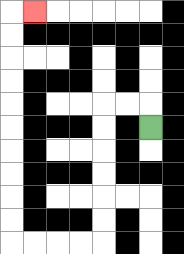{'start': '[6, 5]', 'end': '[1, 0]', 'path_directions': 'U,L,L,D,D,D,D,D,D,L,L,L,L,U,U,U,U,U,U,U,U,U,U,R', 'path_coordinates': '[[6, 5], [6, 4], [5, 4], [4, 4], [4, 5], [4, 6], [4, 7], [4, 8], [4, 9], [4, 10], [3, 10], [2, 10], [1, 10], [0, 10], [0, 9], [0, 8], [0, 7], [0, 6], [0, 5], [0, 4], [0, 3], [0, 2], [0, 1], [0, 0], [1, 0]]'}